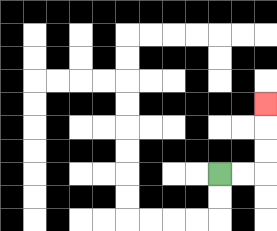{'start': '[9, 7]', 'end': '[11, 4]', 'path_directions': 'R,R,U,U,U', 'path_coordinates': '[[9, 7], [10, 7], [11, 7], [11, 6], [11, 5], [11, 4]]'}